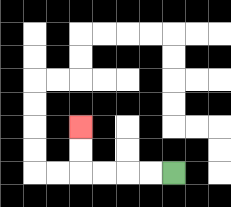{'start': '[7, 7]', 'end': '[3, 5]', 'path_directions': 'L,L,L,L,U,U', 'path_coordinates': '[[7, 7], [6, 7], [5, 7], [4, 7], [3, 7], [3, 6], [3, 5]]'}